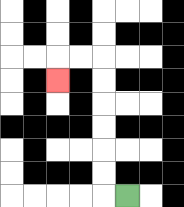{'start': '[5, 8]', 'end': '[2, 3]', 'path_directions': 'L,U,U,U,U,U,U,L,L,D', 'path_coordinates': '[[5, 8], [4, 8], [4, 7], [4, 6], [4, 5], [4, 4], [4, 3], [4, 2], [3, 2], [2, 2], [2, 3]]'}